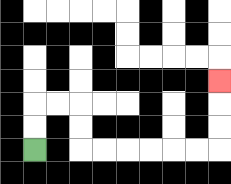{'start': '[1, 6]', 'end': '[9, 3]', 'path_directions': 'U,U,R,R,D,D,R,R,R,R,R,R,U,U,U', 'path_coordinates': '[[1, 6], [1, 5], [1, 4], [2, 4], [3, 4], [3, 5], [3, 6], [4, 6], [5, 6], [6, 6], [7, 6], [8, 6], [9, 6], [9, 5], [9, 4], [9, 3]]'}